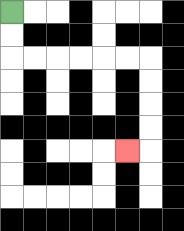{'start': '[0, 0]', 'end': '[5, 6]', 'path_directions': 'D,D,R,R,R,R,R,R,D,D,D,D,L', 'path_coordinates': '[[0, 0], [0, 1], [0, 2], [1, 2], [2, 2], [3, 2], [4, 2], [5, 2], [6, 2], [6, 3], [6, 4], [6, 5], [6, 6], [5, 6]]'}